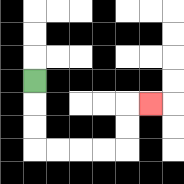{'start': '[1, 3]', 'end': '[6, 4]', 'path_directions': 'D,D,D,R,R,R,R,U,U,R', 'path_coordinates': '[[1, 3], [1, 4], [1, 5], [1, 6], [2, 6], [3, 6], [4, 6], [5, 6], [5, 5], [5, 4], [6, 4]]'}